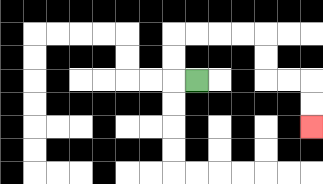{'start': '[8, 3]', 'end': '[13, 5]', 'path_directions': 'L,U,U,R,R,R,R,D,D,R,R,D,D', 'path_coordinates': '[[8, 3], [7, 3], [7, 2], [7, 1], [8, 1], [9, 1], [10, 1], [11, 1], [11, 2], [11, 3], [12, 3], [13, 3], [13, 4], [13, 5]]'}